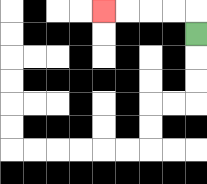{'start': '[8, 1]', 'end': '[4, 0]', 'path_directions': 'U,L,L,L,L', 'path_coordinates': '[[8, 1], [8, 0], [7, 0], [6, 0], [5, 0], [4, 0]]'}